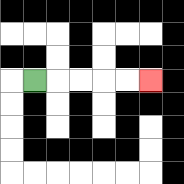{'start': '[1, 3]', 'end': '[6, 3]', 'path_directions': 'R,R,R,R,R', 'path_coordinates': '[[1, 3], [2, 3], [3, 3], [4, 3], [5, 3], [6, 3]]'}